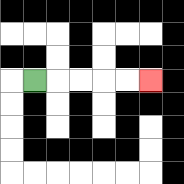{'start': '[1, 3]', 'end': '[6, 3]', 'path_directions': 'R,R,R,R,R', 'path_coordinates': '[[1, 3], [2, 3], [3, 3], [4, 3], [5, 3], [6, 3]]'}